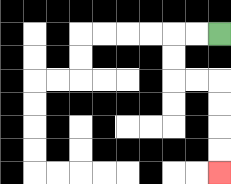{'start': '[9, 1]', 'end': '[9, 7]', 'path_directions': 'L,L,D,D,R,R,D,D,D,D', 'path_coordinates': '[[9, 1], [8, 1], [7, 1], [7, 2], [7, 3], [8, 3], [9, 3], [9, 4], [9, 5], [9, 6], [9, 7]]'}